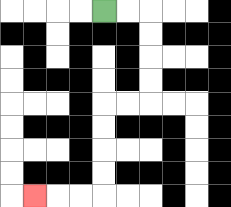{'start': '[4, 0]', 'end': '[1, 8]', 'path_directions': 'R,R,D,D,D,D,L,L,D,D,D,D,L,L,L', 'path_coordinates': '[[4, 0], [5, 0], [6, 0], [6, 1], [6, 2], [6, 3], [6, 4], [5, 4], [4, 4], [4, 5], [4, 6], [4, 7], [4, 8], [3, 8], [2, 8], [1, 8]]'}